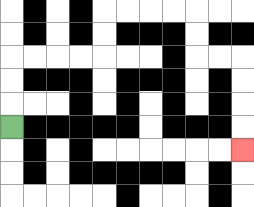{'start': '[0, 5]', 'end': '[10, 6]', 'path_directions': 'U,U,U,R,R,R,R,U,U,R,R,R,R,D,D,R,R,D,D,D,D', 'path_coordinates': '[[0, 5], [0, 4], [0, 3], [0, 2], [1, 2], [2, 2], [3, 2], [4, 2], [4, 1], [4, 0], [5, 0], [6, 0], [7, 0], [8, 0], [8, 1], [8, 2], [9, 2], [10, 2], [10, 3], [10, 4], [10, 5], [10, 6]]'}